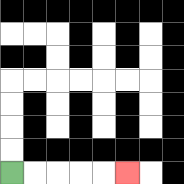{'start': '[0, 7]', 'end': '[5, 7]', 'path_directions': 'R,R,R,R,R', 'path_coordinates': '[[0, 7], [1, 7], [2, 7], [3, 7], [4, 7], [5, 7]]'}